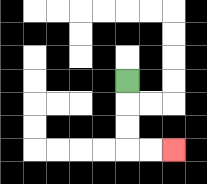{'start': '[5, 3]', 'end': '[7, 6]', 'path_directions': 'D,D,D,R,R', 'path_coordinates': '[[5, 3], [5, 4], [5, 5], [5, 6], [6, 6], [7, 6]]'}